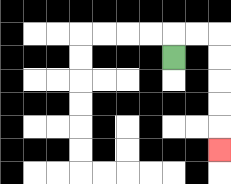{'start': '[7, 2]', 'end': '[9, 6]', 'path_directions': 'U,R,R,D,D,D,D,D', 'path_coordinates': '[[7, 2], [7, 1], [8, 1], [9, 1], [9, 2], [9, 3], [9, 4], [9, 5], [9, 6]]'}